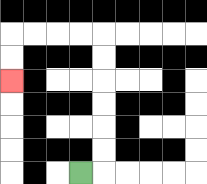{'start': '[3, 7]', 'end': '[0, 3]', 'path_directions': 'R,U,U,U,U,U,U,L,L,L,L,D,D', 'path_coordinates': '[[3, 7], [4, 7], [4, 6], [4, 5], [4, 4], [4, 3], [4, 2], [4, 1], [3, 1], [2, 1], [1, 1], [0, 1], [0, 2], [0, 3]]'}